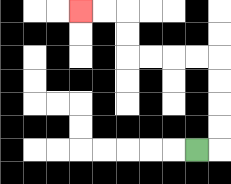{'start': '[8, 6]', 'end': '[3, 0]', 'path_directions': 'R,U,U,U,U,L,L,L,L,U,U,L,L', 'path_coordinates': '[[8, 6], [9, 6], [9, 5], [9, 4], [9, 3], [9, 2], [8, 2], [7, 2], [6, 2], [5, 2], [5, 1], [5, 0], [4, 0], [3, 0]]'}